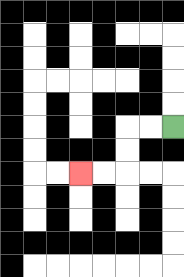{'start': '[7, 5]', 'end': '[3, 7]', 'path_directions': 'L,L,D,D,L,L', 'path_coordinates': '[[7, 5], [6, 5], [5, 5], [5, 6], [5, 7], [4, 7], [3, 7]]'}